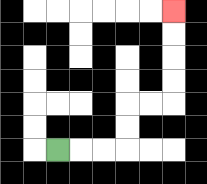{'start': '[2, 6]', 'end': '[7, 0]', 'path_directions': 'R,R,R,U,U,R,R,U,U,U,U', 'path_coordinates': '[[2, 6], [3, 6], [4, 6], [5, 6], [5, 5], [5, 4], [6, 4], [7, 4], [7, 3], [7, 2], [7, 1], [7, 0]]'}